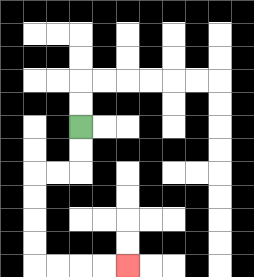{'start': '[3, 5]', 'end': '[5, 11]', 'path_directions': 'D,D,L,L,D,D,D,D,R,R,R,R', 'path_coordinates': '[[3, 5], [3, 6], [3, 7], [2, 7], [1, 7], [1, 8], [1, 9], [1, 10], [1, 11], [2, 11], [3, 11], [4, 11], [5, 11]]'}